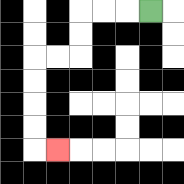{'start': '[6, 0]', 'end': '[2, 6]', 'path_directions': 'L,L,L,D,D,L,L,D,D,D,D,R', 'path_coordinates': '[[6, 0], [5, 0], [4, 0], [3, 0], [3, 1], [3, 2], [2, 2], [1, 2], [1, 3], [1, 4], [1, 5], [1, 6], [2, 6]]'}